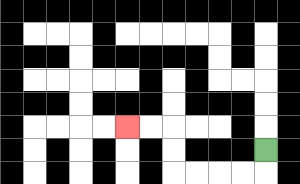{'start': '[11, 6]', 'end': '[5, 5]', 'path_directions': 'D,L,L,L,L,U,U,L,L', 'path_coordinates': '[[11, 6], [11, 7], [10, 7], [9, 7], [8, 7], [7, 7], [7, 6], [7, 5], [6, 5], [5, 5]]'}